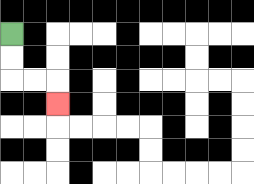{'start': '[0, 1]', 'end': '[2, 4]', 'path_directions': 'D,D,R,R,D', 'path_coordinates': '[[0, 1], [0, 2], [0, 3], [1, 3], [2, 3], [2, 4]]'}